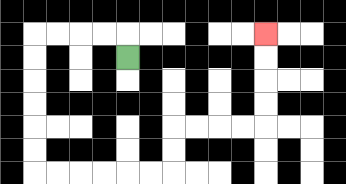{'start': '[5, 2]', 'end': '[11, 1]', 'path_directions': 'U,L,L,L,L,D,D,D,D,D,D,R,R,R,R,R,R,U,U,R,R,R,R,U,U,U,U', 'path_coordinates': '[[5, 2], [5, 1], [4, 1], [3, 1], [2, 1], [1, 1], [1, 2], [1, 3], [1, 4], [1, 5], [1, 6], [1, 7], [2, 7], [3, 7], [4, 7], [5, 7], [6, 7], [7, 7], [7, 6], [7, 5], [8, 5], [9, 5], [10, 5], [11, 5], [11, 4], [11, 3], [11, 2], [11, 1]]'}